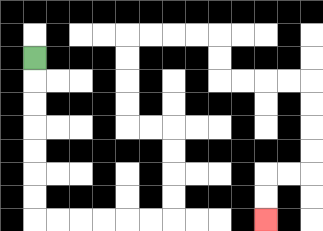{'start': '[1, 2]', 'end': '[11, 9]', 'path_directions': 'D,D,D,D,D,D,D,R,R,R,R,R,R,U,U,U,U,L,L,U,U,U,U,R,R,R,R,D,D,R,R,R,R,D,D,D,D,L,L,D,D', 'path_coordinates': '[[1, 2], [1, 3], [1, 4], [1, 5], [1, 6], [1, 7], [1, 8], [1, 9], [2, 9], [3, 9], [4, 9], [5, 9], [6, 9], [7, 9], [7, 8], [7, 7], [7, 6], [7, 5], [6, 5], [5, 5], [5, 4], [5, 3], [5, 2], [5, 1], [6, 1], [7, 1], [8, 1], [9, 1], [9, 2], [9, 3], [10, 3], [11, 3], [12, 3], [13, 3], [13, 4], [13, 5], [13, 6], [13, 7], [12, 7], [11, 7], [11, 8], [11, 9]]'}